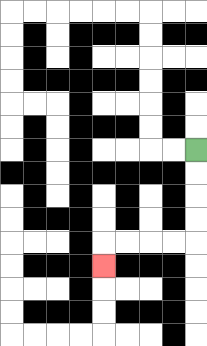{'start': '[8, 6]', 'end': '[4, 11]', 'path_directions': 'D,D,D,D,L,L,L,L,D', 'path_coordinates': '[[8, 6], [8, 7], [8, 8], [8, 9], [8, 10], [7, 10], [6, 10], [5, 10], [4, 10], [4, 11]]'}